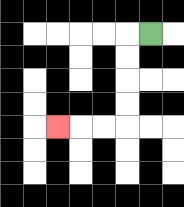{'start': '[6, 1]', 'end': '[2, 5]', 'path_directions': 'L,D,D,D,D,L,L,L', 'path_coordinates': '[[6, 1], [5, 1], [5, 2], [5, 3], [5, 4], [5, 5], [4, 5], [3, 5], [2, 5]]'}